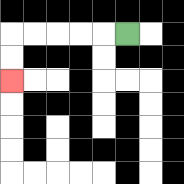{'start': '[5, 1]', 'end': '[0, 3]', 'path_directions': 'L,L,L,L,L,D,D', 'path_coordinates': '[[5, 1], [4, 1], [3, 1], [2, 1], [1, 1], [0, 1], [0, 2], [0, 3]]'}